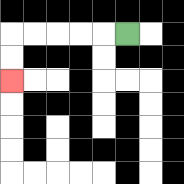{'start': '[5, 1]', 'end': '[0, 3]', 'path_directions': 'L,L,L,L,L,D,D', 'path_coordinates': '[[5, 1], [4, 1], [3, 1], [2, 1], [1, 1], [0, 1], [0, 2], [0, 3]]'}